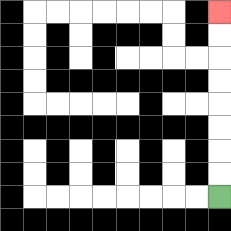{'start': '[9, 8]', 'end': '[9, 0]', 'path_directions': 'U,U,U,U,U,U,U,U', 'path_coordinates': '[[9, 8], [9, 7], [9, 6], [9, 5], [9, 4], [9, 3], [9, 2], [9, 1], [9, 0]]'}